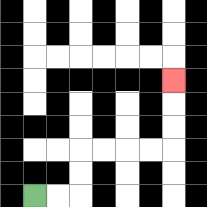{'start': '[1, 8]', 'end': '[7, 3]', 'path_directions': 'R,R,U,U,R,R,R,R,U,U,U', 'path_coordinates': '[[1, 8], [2, 8], [3, 8], [3, 7], [3, 6], [4, 6], [5, 6], [6, 6], [7, 6], [7, 5], [7, 4], [7, 3]]'}